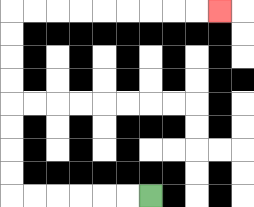{'start': '[6, 8]', 'end': '[9, 0]', 'path_directions': 'L,L,L,L,L,L,U,U,U,U,U,U,U,U,R,R,R,R,R,R,R,R,R', 'path_coordinates': '[[6, 8], [5, 8], [4, 8], [3, 8], [2, 8], [1, 8], [0, 8], [0, 7], [0, 6], [0, 5], [0, 4], [0, 3], [0, 2], [0, 1], [0, 0], [1, 0], [2, 0], [3, 0], [4, 0], [5, 0], [6, 0], [7, 0], [8, 0], [9, 0]]'}